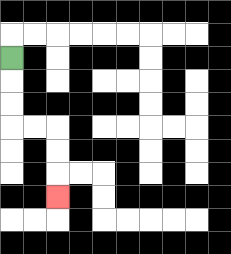{'start': '[0, 2]', 'end': '[2, 8]', 'path_directions': 'D,D,D,R,R,D,D,D', 'path_coordinates': '[[0, 2], [0, 3], [0, 4], [0, 5], [1, 5], [2, 5], [2, 6], [2, 7], [2, 8]]'}